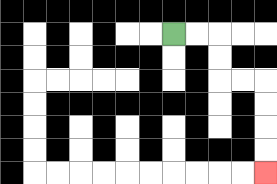{'start': '[7, 1]', 'end': '[11, 7]', 'path_directions': 'R,R,D,D,R,R,D,D,D,D', 'path_coordinates': '[[7, 1], [8, 1], [9, 1], [9, 2], [9, 3], [10, 3], [11, 3], [11, 4], [11, 5], [11, 6], [11, 7]]'}